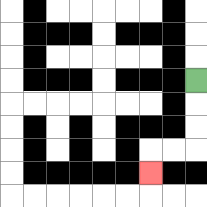{'start': '[8, 3]', 'end': '[6, 7]', 'path_directions': 'D,D,D,L,L,D', 'path_coordinates': '[[8, 3], [8, 4], [8, 5], [8, 6], [7, 6], [6, 6], [6, 7]]'}